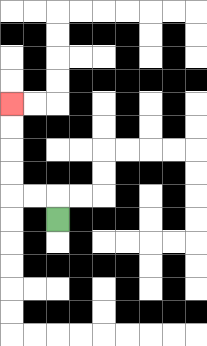{'start': '[2, 9]', 'end': '[0, 4]', 'path_directions': 'U,L,L,U,U,U,U', 'path_coordinates': '[[2, 9], [2, 8], [1, 8], [0, 8], [0, 7], [0, 6], [0, 5], [0, 4]]'}